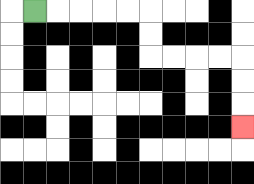{'start': '[1, 0]', 'end': '[10, 5]', 'path_directions': 'R,R,R,R,R,D,D,R,R,R,R,D,D,D', 'path_coordinates': '[[1, 0], [2, 0], [3, 0], [4, 0], [5, 0], [6, 0], [6, 1], [6, 2], [7, 2], [8, 2], [9, 2], [10, 2], [10, 3], [10, 4], [10, 5]]'}